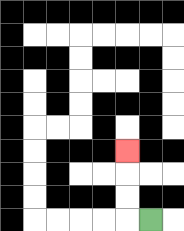{'start': '[6, 9]', 'end': '[5, 6]', 'path_directions': 'L,U,U,U', 'path_coordinates': '[[6, 9], [5, 9], [5, 8], [5, 7], [5, 6]]'}